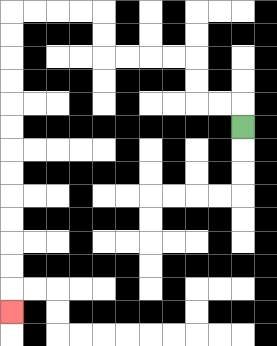{'start': '[10, 5]', 'end': '[0, 13]', 'path_directions': 'U,L,L,U,U,L,L,L,L,U,U,L,L,L,L,D,D,D,D,D,D,D,D,D,D,D,D,D', 'path_coordinates': '[[10, 5], [10, 4], [9, 4], [8, 4], [8, 3], [8, 2], [7, 2], [6, 2], [5, 2], [4, 2], [4, 1], [4, 0], [3, 0], [2, 0], [1, 0], [0, 0], [0, 1], [0, 2], [0, 3], [0, 4], [0, 5], [0, 6], [0, 7], [0, 8], [0, 9], [0, 10], [0, 11], [0, 12], [0, 13]]'}